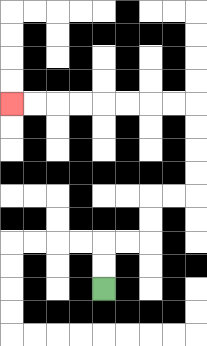{'start': '[4, 12]', 'end': '[0, 4]', 'path_directions': 'U,U,R,R,U,U,R,R,U,U,U,U,L,L,L,L,L,L,L,L', 'path_coordinates': '[[4, 12], [4, 11], [4, 10], [5, 10], [6, 10], [6, 9], [6, 8], [7, 8], [8, 8], [8, 7], [8, 6], [8, 5], [8, 4], [7, 4], [6, 4], [5, 4], [4, 4], [3, 4], [2, 4], [1, 4], [0, 4]]'}